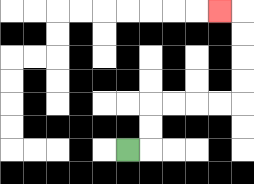{'start': '[5, 6]', 'end': '[9, 0]', 'path_directions': 'R,U,U,R,R,R,R,U,U,U,U,L', 'path_coordinates': '[[5, 6], [6, 6], [6, 5], [6, 4], [7, 4], [8, 4], [9, 4], [10, 4], [10, 3], [10, 2], [10, 1], [10, 0], [9, 0]]'}